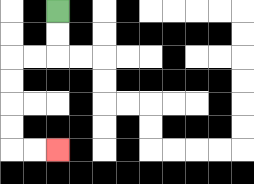{'start': '[2, 0]', 'end': '[2, 6]', 'path_directions': 'D,D,L,L,D,D,D,D,R,R', 'path_coordinates': '[[2, 0], [2, 1], [2, 2], [1, 2], [0, 2], [0, 3], [0, 4], [0, 5], [0, 6], [1, 6], [2, 6]]'}